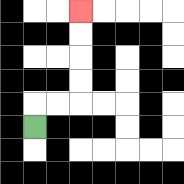{'start': '[1, 5]', 'end': '[3, 0]', 'path_directions': 'U,R,R,U,U,U,U', 'path_coordinates': '[[1, 5], [1, 4], [2, 4], [3, 4], [3, 3], [3, 2], [3, 1], [3, 0]]'}